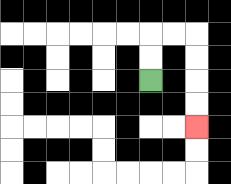{'start': '[6, 3]', 'end': '[8, 5]', 'path_directions': 'U,U,R,R,D,D,D,D', 'path_coordinates': '[[6, 3], [6, 2], [6, 1], [7, 1], [8, 1], [8, 2], [8, 3], [8, 4], [8, 5]]'}